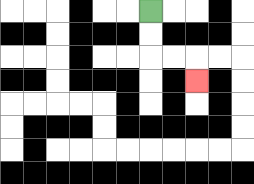{'start': '[6, 0]', 'end': '[8, 3]', 'path_directions': 'D,D,R,R,D', 'path_coordinates': '[[6, 0], [6, 1], [6, 2], [7, 2], [8, 2], [8, 3]]'}